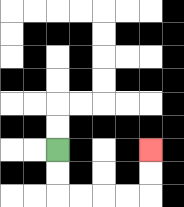{'start': '[2, 6]', 'end': '[6, 6]', 'path_directions': 'D,D,R,R,R,R,U,U', 'path_coordinates': '[[2, 6], [2, 7], [2, 8], [3, 8], [4, 8], [5, 8], [6, 8], [6, 7], [6, 6]]'}